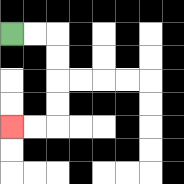{'start': '[0, 1]', 'end': '[0, 5]', 'path_directions': 'R,R,D,D,D,D,L,L', 'path_coordinates': '[[0, 1], [1, 1], [2, 1], [2, 2], [2, 3], [2, 4], [2, 5], [1, 5], [0, 5]]'}